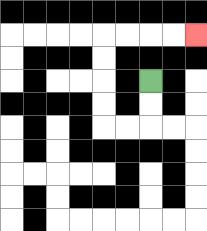{'start': '[6, 3]', 'end': '[8, 1]', 'path_directions': 'D,D,L,L,U,U,U,U,R,R,R,R', 'path_coordinates': '[[6, 3], [6, 4], [6, 5], [5, 5], [4, 5], [4, 4], [4, 3], [4, 2], [4, 1], [5, 1], [6, 1], [7, 1], [8, 1]]'}